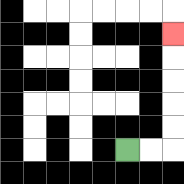{'start': '[5, 6]', 'end': '[7, 1]', 'path_directions': 'R,R,U,U,U,U,U', 'path_coordinates': '[[5, 6], [6, 6], [7, 6], [7, 5], [7, 4], [7, 3], [7, 2], [7, 1]]'}